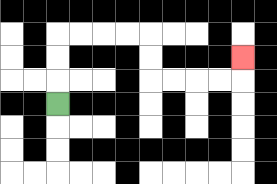{'start': '[2, 4]', 'end': '[10, 2]', 'path_directions': 'U,U,U,R,R,R,R,D,D,R,R,R,R,U', 'path_coordinates': '[[2, 4], [2, 3], [2, 2], [2, 1], [3, 1], [4, 1], [5, 1], [6, 1], [6, 2], [6, 3], [7, 3], [8, 3], [9, 3], [10, 3], [10, 2]]'}